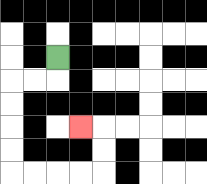{'start': '[2, 2]', 'end': '[3, 5]', 'path_directions': 'D,L,L,D,D,D,D,R,R,R,R,U,U,L', 'path_coordinates': '[[2, 2], [2, 3], [1, 3], [0, 3], [0, 4], [0, 5], [0, 6], [0, 7], [1, 7], [2, 7], [3, 7], [4, 7], [4, 6], [4, 5], [3, 5]]'}